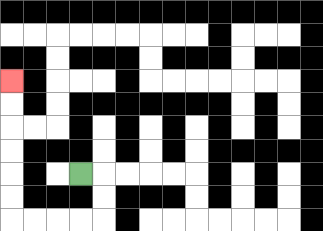{'start': '[3, 7]', 'end': '[0, 3]', 'path_directions': 'R,D,D,L,L,L,L,U,U,U,U,U,U', 'path_coordinates': '[[3, 7], [4, 7], [4, 8], [4, 9], [3, 9], [2, 9], [1, 9], [0, 9], [0, 8], [0, 7], [0, 6], [0, 5], [0, 4], [0, 3]]'}